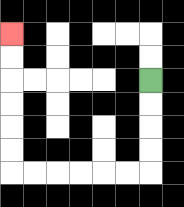{'start': '[6, 3]', 'end': '[0, 1]', 'path_directions': 'D,D,D,D,L,L,L,L,L,L,U,U,U,U,U,U', 'path_coordinates': '[[6, 3], [6, 4], [6, 5], [6, 6], [6, 7], [5, 7], [4, 7], [3, 7], [2, 7], [1, 7], [0, 7], [0, 6], [0, 5], [0, 4], [0, 3], [0, 2], [0, 1]]'}